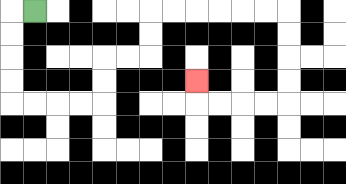{'start': '[1, 0]', 'end': '[8, 3]', 'path_directions': 'L,D,D,D,D,R,R,R,R,U,U,R,R,U,U,R,R,R,R,R,R,D,D,D,D,L,L,L,L,U', 'path_coordinates': '[[1, 0], [0, 0], [0, 1], [0, 2], [0, 3], [0, 4], [1, 4], [2, 4], [3, 4], [4, 4], [4, 3], [4, 2], [5, 2], [6, 2], [6, 1], [6, 0], [7, 0], [8, 0], [9, 0], [10, 0], [11, 0], [12, 0], [12, 1], [12, 2], [12, 3], [12, 4], [11, 4], [10, 4], [9, 4], [8, 4], [8, 3]]'}